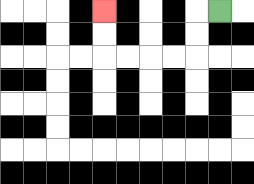{'start': '[9, 0]', 'end': '[4, 0]', 'path_directions': 'L,D,D,L,L,L,L,U,U', 'path_coordinates': '[[9, 0], [8, 0], [8, 1], [8, 2], [7, 2], [6, 2], [5, 2], [4, 2], [4, 1], [4, 0]]'}